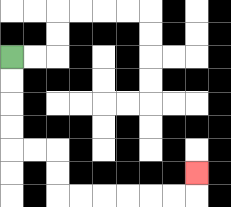{'start': '[0, 2]', 'end': '[8, 7]', 'path_directions': 'D,D,D,D,R,R,D,D,R,R,R,R,R,R,U', 'path_coordinates': '[[0, 2], [0, 3], [0, 4], [0, 5], [0, 6], [1, 6], [2, 6], [2, 7], [2, 8], [3, 8], [4, 8], [5, 8], [6, 8], [7, 8], [8, 8], [8, 7]]'}